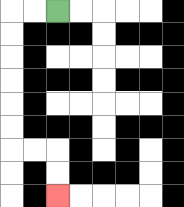{'start': '[2, 0]', 'end': '[2, 8]', 'path_directions': 'L,L,D,D,D,D,D,D,R,R,D,D', 'path_coordinates': '[[2, 0], [1, 0], [0, 0], [0, 1], [0, 2], [0, 3], [0, 4], [0, 5], [0, 6], [1, 6], [2, 6], [2, 7], [2, 8]]'}